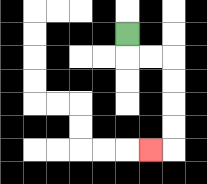{'start': '[5, 1]', 'end': '[6, 6]', 'path_directions': 'D,R,R,D,D,D,D,L', 'path_coordinates': '[[5, 1], [5, 2], [6, 2], [7, 2], [7, 3], [7, 4], [7, 5], [7, 6], [6, 6]]'}